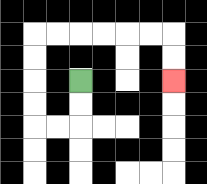{'start': '[3, 3]', 'end': '[7, 3]', 'path_directions': 'D,D,L,L,U,U,U,U,R,R,R,R,R,R,D,D', 'path_coordinates': '[[3, 3], [3, 4], [3, 5], [2, 5], [1, 5], [1, 4], [1, 3], [1, 2], [1, 1], [2, 1], [3, 1], [4, 1], [5, 1], [6, 1], [7, 1], [7, 2], [7, 3]]'}